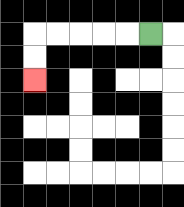{'start': '[6, 1]', 'end': '[1, 3]', 'path_directions': 'L,L,L,L,L,D,D', 'path_coordinates': '[[6, 1], [5, 1], [4, 1], [3, 1], [2, 1], [1, 1], [1, 2], [1, 3]]'}